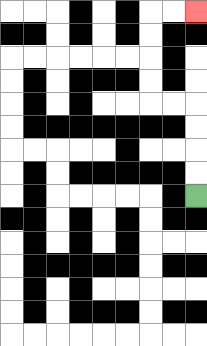{'start': '[8, 8]', 'end': '[8, 0]', 'path_directions': 'U,U,U,U,L,L,U,U,U,U,R,R', 'path_coordinates': '[[8, 8], [8, 7], [8, 6], [8, 5], [8, 4], [7, 4], [6, 4], [6, 3], [6, 2], [6, 1], [6, 0], [7, 0], [8, 0]]'}